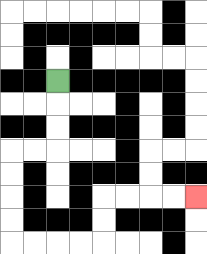{'start': '[2, 3]', 'end': '[8, 8]', 'path_directions': 'D,D,D,L,L,D,D,D,D,R,R,R,R,U,U,R,R,R,R', 'path_coordinates': '[[2, 3], [2, 4], [2, 5], [2, 6], [1, 6], [0, 6], [0, 7], [0, 8], [0, 9], [0, 10], [1, 10], [2, 10], [3, 10], [4, 10], [4, 9], [4, 8], [5, 8], [6, 8], [7, 8], [8, 8]]'}